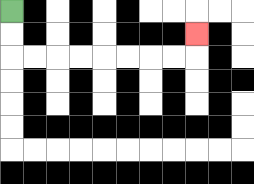{'start': '[0, 0]', 'end': '[8, 1]', 'path_directions': 'D,D,R,R,R,R,R,R,R,R,U', 'path_coordinates': '[[0, 0], [0, 1], [0, 2], [1, 2], [2, 2], [3, 2], [4, 2], [5, 2], [6, 2], [7, 2], [8, 2], [8, 1]]'}